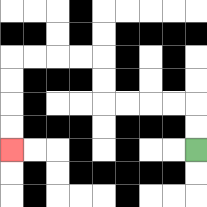{'start': '[8, 6]', 'end': '[0, 6]', 'path_directions': 'U,U,L,L,L,L,U,U,L,L,L,L,D,D,D,D', 'path_coordinates': '[[8, 6], [8, 5], [8, 4], [7, 4], [6, 4], [5, 4], [4, 4], [4, 3], [4, 2], [3, 2], [2, 2], [1, 2], [0, 2], [0, 3], [0, 4], [0, 5], [0, 6]]'}